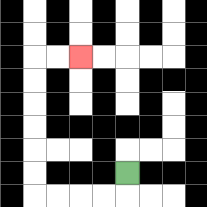{'start': '[5, 7]', 'end': '[3, 2]', 'path_directions': 'D,L,L,L,L,U,U,U,U,U,U,R,R', 'path_coordinates': '[[5, 7], [5, 8], [4, 8], [3, 8], [2, 8], [1, 8], [1, 7], [1, 6], [1, 5], [1, 4], [1, 3], [1, 2], [2, 2], [3, 2]]'}